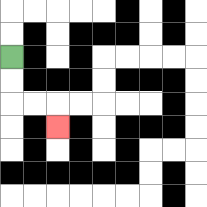{'start': '[0, 2]', 'end': '[2, 5]', 'path_directions': 'D,D,R,R,D', 'path_coordinates': '[[0, 2], [0, 3], [0, 4], [1, 4], [2, 4], [2, 5]]'}